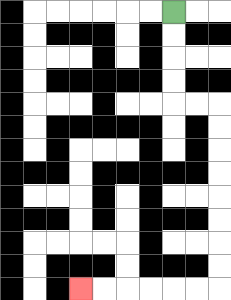{'start': '[7, 0]', 'end': '[3, 12]', 'path_directions': 'D,D,D,D,R,R,D,D,D,D,D,D,D,D,L,L,L,L,L,L', 'path_coordinates': '[[7, 0], [7, 1], [7, 2], [7, 3], [7, 4], [8, 4], [9, 4], [9, 5], [9, 6], [9, 7], [9, 8], [9, 9], [9, 10], [9, 11], [9, 12], [8, 12], [7, 12], [6, 12], [5, 12], [4, 12], [3, 12]]'}